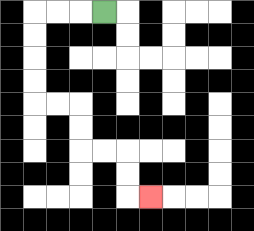{'start': '[4, 0]', 'end': '[6, 8]', 'path_directions': 'L,L,L,D,D,D,D,R,R,D,D,R,R,D,D,R', 'path_coordinates': '[[4, 0], [3, 0], [2, 0], [1, 0], [1, 1], [1, 2], [1, 3], [1, 4], [2, 4], [3, 4], [3, 5], [3, 6], [4, 6], [5, 6], [5, 7], [5, 8], [6, 8]]'}